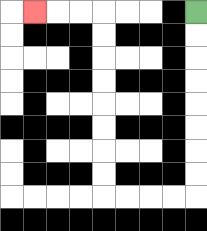{'start': '[8, 0]', 'end': '[1, 0]', 'path_directions': 'D,D,D,D,D,D,D,D,L,L,L,L,U,U,U,U,U,U,U,U,L,L,L', 'path_coordinates': '[[8, 0], [8, 1], [8, 2], [8, 3], [8, 4], [8, 5], [8, 6], [8, 7], [8, 8], [7, 8], [6, 8], [5, 8], [4, 8], [4, 7], [4, 6], [4, 5], [4, 4], [4, 3], [4, 2], [4, 1], [4, 0], [3, 0], [2, 0], [1, 0]]'}